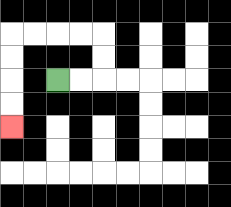{'start': '[2, 3]', 'end': '[0, 5]', 'path_directions': 'R,R,U,U,L,L,L,L,D,D,D,D', 'path_coordinates': '[[2, 3], [3, 3], [4, 3], [4, 2], [4, 1], [3, 1], [2, 1], [1, 1], [0, 1], [0, 2], [0, 3], [0, 4], [0, 5]]'}